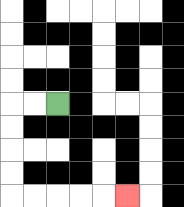{'start': '[2, 4]', 'end': '[5, 8]', 'path_directions': 'L,L,D,D,D,D,R,R,R,R,R', 'path_coordinates': '[[2, 4], [1, 4], [0, 4], [0, 5], [0, 6], [0, 7], [0, 8], [1, 8], [2, 8], [3, 8], [4, 8], [5, 8]]'}